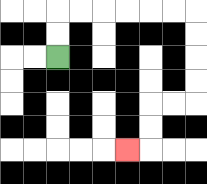{'start': '[2, 2]', 'end': '[5, 6]', 'path_directions': 'U,U,R,R,R,R,R,R,D,D,D,D,L,L,D,D,L', 'path_coordinates': '[[2, 2], [2, 1], [2, 0], [3, 0], [4, 0], [5, 0], [6, 0], [7, 0], [8, 0], [8, 1], [8, 2], [8, 3], [8, 4], [7, 4], [6, 4], [6, 5], [6, 6], [5, 6]]'}